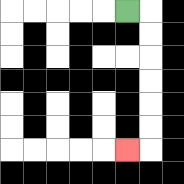{'start': '[5, 0]', 'end': '[5, 6]', 'path_directions': 'R,D,D,D,D,D,D,L', 'path_coordinates': '[[5, 0], [6, 0], [6, 1], [6, 2], [6, 3], [6, 4], [6, 5], [6, 6], [5, 6]]'}